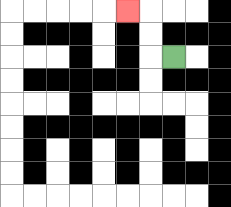{'start': '[7, 2]', 'end': '[5, 0]', 'path_directions': 'L,U,U,L', 'path_coordinates': '[[7, 2], [6, 2], [6, 1], [6, 0], [5, 0]]'}